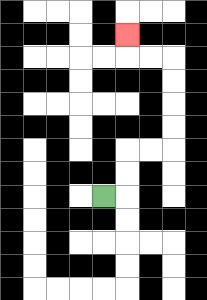{'start': '[4, 8]', 'end': '[5, 1]', 'path_directions': 'R,U,U,R,R,U,U,U,U,L,L,U', 'path_coordinates': '[[4, 8], [5, 8], [5, 7], [5, 6], [6, 6], [7, 6], [7, 5], [7, 4], [7, 3], [7, 2], [6, 2], [5, 2], [5, 1]]'}